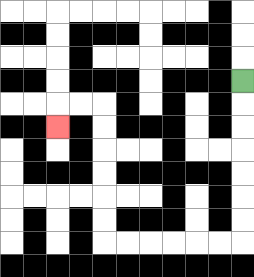{'start': '[10, 3]', 'end': '[2, 5]', 'path_directions': 'D,D,D,D,D,D,D,L,L,L,L,L,L,U,U,U,U,U,U,L,L,D', 'path_coordinates': '[[10, 3], [10, 4], [10, 5], [10, 6], [10, 7], [10, 8], [10, 9], [10, 10], [9, 10], [8, 10], [7, 10], [6, 10], [5, 10], [4, 10], [4, 9], [4, 8], [4, 7], [4, 6], [4, 5], [4, 4], [3, 4], [2, 4], [2, 5]]'}